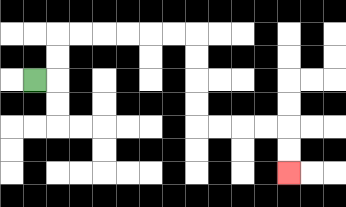{'start': '[1, 3]', 'end': '[12, 7]', 'path_directions': 'R,U,U,R,R,R,R,R,R,D,D,D,D,R,R,R,R,D,D', 'path_coordinates': '[[1, 3], [2, 3], [2, 2], [2, 1], [3, 1], [4, 1], [5, 1], [6, 1], [7, 1], [8, 1], [8, 2], [8, 3], [8, 4], [8, 5], [9, 5], [10, 5], [11, 5], [12, 5], [12, 6], [12, 7]]'}